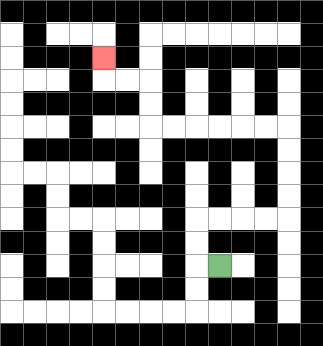{'start': '[9, 11]', 'end': '[4, 2]', 'path_directions': 'L,U,U,R,R,R,R,U,U,U,U,L,L,L,L,L,L,U,U,L,L,U', 'path_coordinates': '[[9, 11], [8, 11], [8, 10], [8, 9], [9, 9], [10, 9], [11, 9], [12, 9], [12, 8], [12, 7], [12, 6], [12, 5], [11, 5], [10, 5], [9, 5], [8, 5], [7, 5], [6, 5], [6, 4], [6, 3], [5, 3], [4, 3], [4, 2]]'}